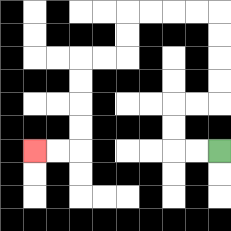{'start': '[9, 6]', 'end': '[1, 6]', 'path_directions': 'L,L,U,U,R,R,U,U,U,U,L,L,L,L,D,D,L,L,D,D,D,D,L,L', 'path_coordinates': '[[9, 6], [8, 6], [7, 6], [7, 5], [7, 4], [8, 4], [9, 4], [9, 3], [9, 2], [9, 1], [9, 0], [8, 0], [7, 0], [6, 0], [5, 0], [5, 1], [5, 2], [4, 2], [3, 2], [3, 3], [3, 4], [3, 5], [3, 6], [2, 6], [1, 6]]'}